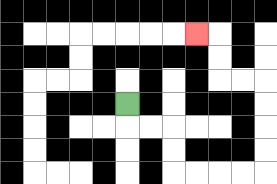{'start': '[5, 4]', 'end': '[8, 1]', 'path_directions': 'D,R,R,D,D,R,R,R,R,U,U,U,U,L,L,U,U,L', 'path_coordinates': '[[5, 4], [5, 5], [6, 5], [7, 5], [7, 6], [7, 7], [8, 7], [9, 7], [10, 7], [11, 7], [11, 6], [11, 5], [11, 4], [11, 3], [10, 3], [9, 3], [9, 2], [9, 1], [8, 1]]'}